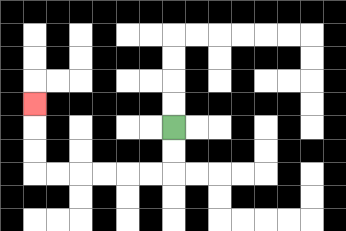{'start': '[7, 5]', 'end': '[1, 4]', 'path_directions': 'D,D,L,L,L,L,L,L,U,U,U', 'path_coordinates': '[[7, 5], [7, 6], [7, 7], [6, 7], [5, 7], [4, 7], [3, 7], [2, 7], [1, 7], [1, 6], [1, 5], [1, 4]]'}